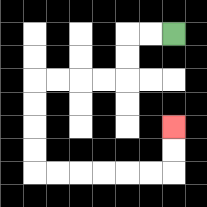{'start': '[7, 1]', 'end': '[7, 5]', 'path_directions': 'L,L,D,D,L,L,L,L,D,D,D,D,R,R,R,R,R,R,U,U', 'path_coordinates': '[[7, 1], [6, 1], [5, 1], [5, 2], [5, 3], [4, 3], [3, 3], [2, 3], [1, 3], [1, 4], [1, 5], [1, 6], [1, 7], [2, 7], [3, 7], [4, 7], [5, 7], [6, 7], [7, 7], [7, 6], [7, 5]]'}